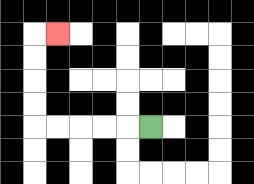{'start': '[6, 5]', 'end': '[2, 1]', 'path_directions': 'L,L,L,L,L,U,U,U,U,R', 'path_coordinates': '[[6, 5], [5, 5], [4, 5], [3, 5], [2, 5], [1, 5], [1, 4], [1, 3], [1, 2], [1, 1], [2, 1]]'}